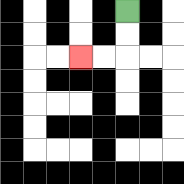{'start': '[5, 0]', 'end': '[3, 2]', 'path_directions': 'D,D,L,L', 'path_coordinates': '[[5, 0], [5, 1], [5, 2], [4, 2], [3, 2]]'}